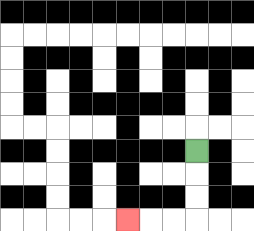{'start': '[8, 6]', 'end': '[5, 9]', 'path_directions': 'D,D,D,L,L,L', 'path_coordinates': '[[8, 6], [8, 7], [8, 8], [8, 9], [7, 9], [6, 9], [5, 9]]'}